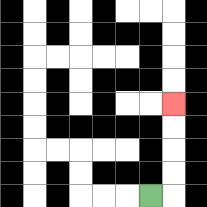{'start': '[6, 8]', 'end': '[7, 4]', 'path_directions': 'R,U,U,U,U', 'path_coordinates': '[[6, 8], [7, 8], [7, 7], [7, 6], [7, 5], [7, 4]]'}